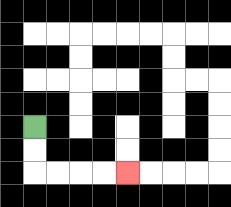{'start': '[1, 5]', 'end': '[5, 7]', 'path_directions': 'D,D,R,R,R,R', 'path_coordinates': '[[1, 5], [1, 6], [1, 7], [2, 7], [3, 7], [4, 7], [5, 7]]'}